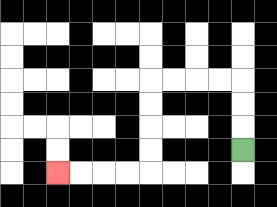{'start': '[10, 6]', 'end': '[2, 7]', 'path_directions': 'U,U,U,L,L,L,L,D,D,D,D,L,L,L,L', 'path_coordinates': '[[10, 6], [10, 5], [10, 4], [10, 3], [9, 3], [8, 3], [7, 3], [6, 3], [6, 4], [6, 5], [6, 6], [6, 7], [5, 7], [4, 7], [3, 7], [2, 7]]'}